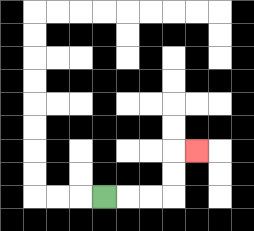{'start': '[4, 8]', 'end': '[8, 6]', 'path_directions': 'R,R,R,U,U,R', 'path_coordinates': '[[4, 8], [5, 8], [6, 8], [7, 8], [7, 7], [7, 6], [8, 6]]'}